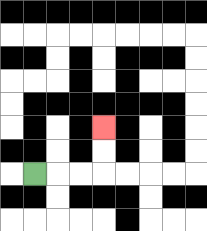{'start': '[1, 7]', 'end': '[4, 5]', 'path_directions': 'R,R,R,U,U', 'path_coordinates': '[[1, 7], [2, 7], [3, 7], [4, 7], [4, 6], [4, 5]]'}